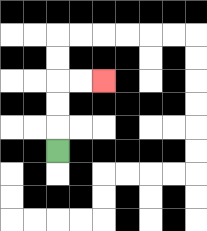{'start': '[2, 6]', 'end': '[4, 3]', 'path_directions': 'U,U,U,R,R', 'path_coordinates': '[[2, 6], [2, 5], [2, 4], [2, 3], [3, 3], [4, 3]]'}